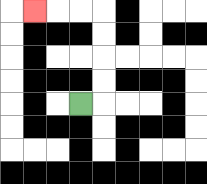{'start': '[3, 4]', 'end': '[1, 0]', 'path_directions': 'R,U,U,U,U,L,L,L', 'path_coordinates': '[[3, 4], [4, 4], [4, 3], [4, 2], [4, 1], [4, 0], [3, 0], [2, 0], [1, 0]]'}